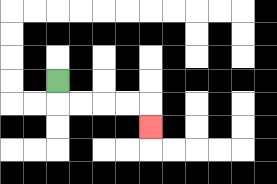{'start': '[2, 3]', 'end': '[6, 5]', 'path_directions': 'D,R,R,R,R,D', 'path_coordinates': '[[2, 3], [2, 4], [3, 4], [4, 4], [5, 4], [6, 4], [6, 5]]'}